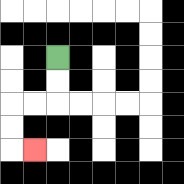{'start': '[2, 2]', 'end': '[1, 6]', 'path_directions': 'D,D,L,L,D,D,R', 'path_coordinates': '[[2, 2], [2, 3], [2, 4], [1, 4], [0, 4], [0, 5], [0, 6], [1, 6]]'}